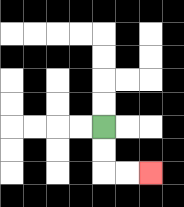{'start': '[4, 5]', 'end': '[6, 7]', 'path_directions': 'D,D,R,R', 'path_coordinates': '[[4, 5], [4, 6], [4, 7], [5, 7], [6, 7]]'}